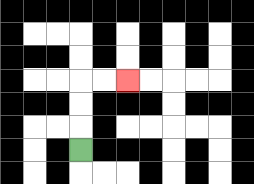{'start': '[3, 6]', 'end': '[5, 3]', 'path_directions': 'U,U,U,R,R', 'path_coordinates': '[[3, 6], [3, 5], [3, 4], [3, 3], [4, 3], [5, 3]]'}